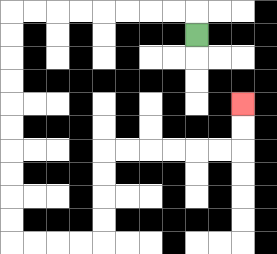{'start': '[8, 1]', 'end': '[10, 4]', 'path_directions': 'U,L,L,L,L,L,L,L,L,D,D,D,D,D,D,D,D,D,D,R,R,R,R,U,U,U,U,R,R,R,R,R,R,U,U', 'path_coordinates': '[[8, 1], [8, 0], [7, 0], [6, 0], [5, 0], [4, 0], [3, 0], [2, 0], [1, 0], [0, 0], [0, 1], [0, 2], [0, 3], [0, 4], [0, 5], [0, 6], [0, 7], [0, 8], [0, 9], [0, 10], [1, 10], [2, 10], [3, 10], [4, 10], [4, 9], [4, 8], [4, 7], [4, 6], [5, 6], [6, 6], [7, 6], [8, 6], [9, 6], [10, 6], [10, 5], [10, 4]]'}